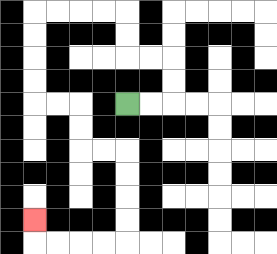{'start': '[5, 4]', 'end': '[1, 9]', 'path_directions': 'R,R,U,U,L,L,U,U,L,L,L,L,D,D,D,D,R,R,D,D,R,R,D,D,D,D,L,L,L,L,U', 'path_coordinates': '[[5, 4], [6, 4], [7, 4], [7, 3], [7, 2], [6, 2], [5, 2], [5, 1], [5, 0], [4, 0], [3, 0], [2, 0], [1, 0], [1, 1], [1, 2], [1, 3], [1, 4], [2, 4], [3, 4], [3, 5], [3, 6], [4, 6], [5, 6], [5, 7], [5, 8], [5, 9], [5, 10], [4, 10], [3, 10], [2, 10], [1, 10], [1, 9]]'}